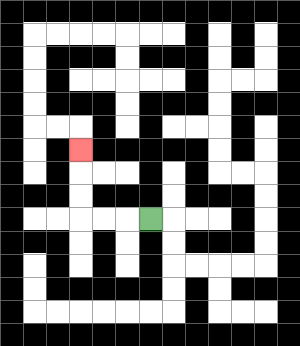{'start': '[6, 9]', 'end': '[3, 6]', 'path_directions': 'L,L,L,U,U,U', 'path_coordinates': '[[6, 9], [5, 9], [4, 9], [3, 9], [3, 8], [3, 7], [3, 6]]'}